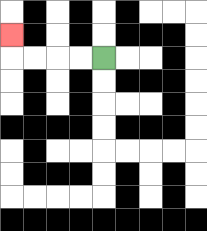{'start': '[4, 2]', 'end': '[0, 1]', 'path_directions': 'L,L,L,L,U', 'path_coordinates': '[[4, 2], [3, 2], [2, 2], [1, 2], [0, 2], [0, 1]]'}